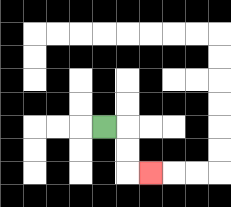{'start': '[4, 5]', 'end': '[6, 7]', 'path_directions': 'R,D,D,R', 'path_coordinates': '[[4, 5], [5, 5], [5, 6], [5, 7], [6, 7]]'}